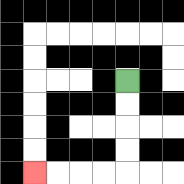{'start': '[5, 3]', 'end': '[1, 7]', 'path_directions': 'D,D,D,D,L,L,L,L', 'path_coordinates': '[[5, 3], [5, 4], [5, 5], [5, 6], [5, 7], [4, 7], [3, 7], [2, 7], [1, 7]]'}